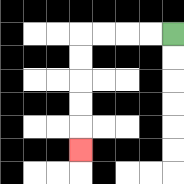{'start': '[7, 1]', 'end': '[3, 6]', 'path_directions': 'L,L,L,L,D,D,D,D,D', 'path_coordinates': '[[7, 1], [6, 1], [5, 1], [4, 1], [3, 1], [3, 2], [3, 3], [3, 4], [3, 5], [3, 6]]'}